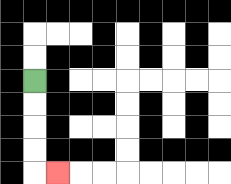{'start': '[1, 3]', 'end': '[2, 7]', 'path_directions': 'D,D,D,D,R', 'path_coordinates': '[[1, 3], [1, 4], [1, 5], [1, 6], [1, 7], [2, 7]]'}